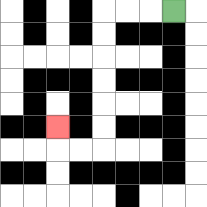{'start': '[7, 0]', 'end': '[2, 5]', 'path_directions': 'L,L,L,D,D,D,D,D,D,L,L,U', 'path_coordinates': '[[7, 0], [6, 0], [5, 0], [4, 0], [4, 1], [4, 2], [4, 3], [4, 4], [4, 5], [4, 6], [3, 6], [2, 6], [2, 5]]'}